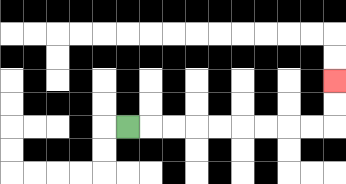{'start': '[5, 5]', 'end': '[14, 3]', 'path_directions': 'R,R,R,R,R,R,R,R,R,U,U', 'path_coordinates': '[[5, 5], [6, 5], [7, 5], [8, 5], [9, 5], [10, 5], [11, 5], [12, 5], [13, 5], [14, 5], [14, 4], [14, 3]]'}